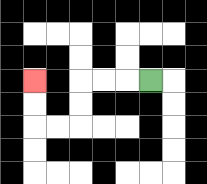{'start': '[6, 3]', 'end': '[1, 3]', 'path_directions': 'L,L,L,D,D,L,L,U,U', 'path_coordinates': '[[6, 3], [5, 3], [4, 3], [3, 3], [3, 4], [3, 5], [2, 5], [1, 5], [1, 4], [1, 3]]'}